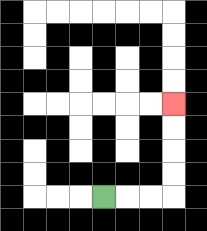{'start': '[4, 8]', 'end': '[7, 4]', 'path_directions': 'R,R,R,U,U,U,U', 'path_coordinates': '[[4, 8], [5, 8], [6, 8], [7, 8], [7, 7], [7, 6], [7, 5], [7, 4]]'}